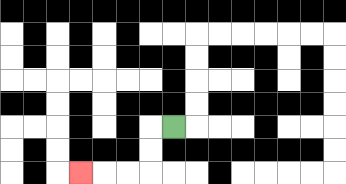{'start': '[7, 5]', 'end': '[3, 7]', 'path_directions': 'L,D,D,L,L,L', 'path_coordinates': '[[7, 5], [6, 5], [6, 6], [6, 7], [5, 7], [4, 7], [3, 7]]'}